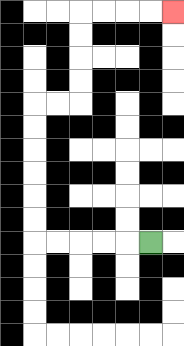{'start': '[6, 10]', 'end': '[7, 0]', 'path_directions': 'L,L,L,L,L,U,U,U,U,U,U,R,R,U,U,U,U,R,R,R,R', 'path_coordinates': '[[6, 10], [5, 10], [4, 10], [3, 10], [2, 10], [1, 10], [1, 9], [1, 8], [1, 7], [1, 6], [1, 5], [1, 4], [2, 4], [3, 4], [3, 3], [3, 2], [3, 1], [3, 0], [4, 0], [5, 0], [6, 0], [7, 0]]'}